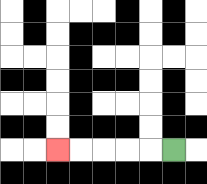{'start': '[7, 6]', 'end': '[2, 6]', 'path_directions': 'L,L,L,L,L', 'path_coordinates': '[[7, 6], [6, 6], [5, 6], [4, 6], [3, 6], [2, 6]]'}